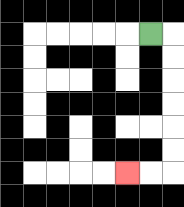{'start': '[6, 1]', 'end': '[5, 7]', 'path_directions': 'R,D,D,D,D,D,D,L,L', 'path_coordinates': '[[6, 1], [7, 1], [7, 2], [7, 3], [7, 4], [7, 5], [7, 6], [7, 7], [6, 7], [5, 7]]'}